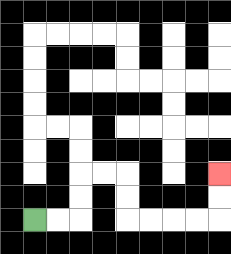{'start': '[1, 9]', 'end': '[9, 7]', 'path_directions': 'R,R,U,U,R,R,D,D,R,R,R,R,U,U', 'path_coordinates': '[[1, 9], [2, 9], [3, 9], [3, 8], [3, 7], [4, 7], [5, 7], [5, 8], [5, 9], [6, 9], [7, 9], [8, 9], [9, 9], [9, 8], [9, 7]]'}